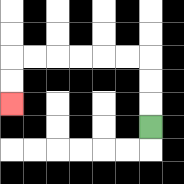{'start': '[6, 5]', 'end': '[0, 4]', 'path_directions': 'U,U,U,L,L,L,L,L,L,D,D', 'path_coordinates': '[[6, 5], [6, 4], [6, 3], [6, 2], [5, 2], [4, 2], [3, 2], [2, 2], [1, 2], [0, 2], [0, 3], [0, 4]]'}